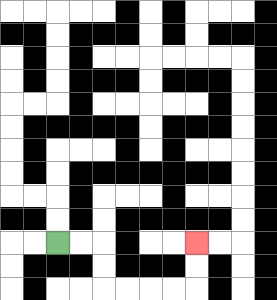{'start': '[2, 10]', 'end': '[8, 10]', 'path_directions': 'R,R,D,D,R,R,R,R,U,U', 'path_coordinates': '[[2, 10], [3, 10], [4, 10], [4, 11], [4, 12], [5, 12], [6, 12], [7, 12], [8, 12], [8, 11], [8, 10]]'}